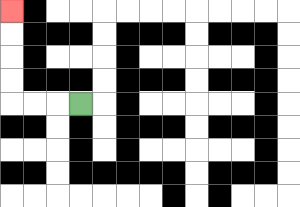{'start': '[3, 4]', 'end': '[0, 0]', 'path_directions': 'L,L,L,U,U,U,U', 'path_coordinates': '[[3, 4], [2, 4], [1, 4], [0, 4], [0, 3], [0, 2], [0, 1], [0, 0]]'}